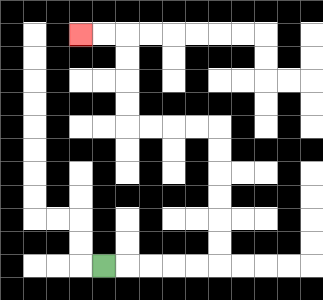{'start': '[4, 11]', 'end': '[3, 1]', 'path_directions': 'R,R,R,R,R,U,U,U,U,U,U,L,L,L,L,U,U,U,U,L,L', 'path_coordinates': '[[4, 11], [5, 11], [6, 11], [7, 11], [8, 11], [9, 11], [9, 10], [9, 9], [9, 8], [9, 7], [9, 6], [9, 5], [8, 5], [7, 5], [6, 5], [5, 5], [5, 4], [5, 3], [5, 2], [5, 1], [4, 1], [3, 1]]'}